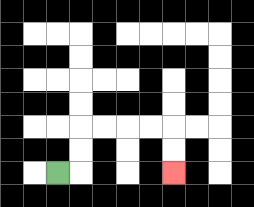{'start': '[2, 7]', 'end': '[7, 7]', 'path_directions': 'R,U,U,R,R,R,R,D,D', 'path_coordinates': '[[2, 7], [3, 7], [3, 6], [3, 5], [4, 5], [5, 5], [6, 5], [7, 5], [7, 6], [7, 7]]'}